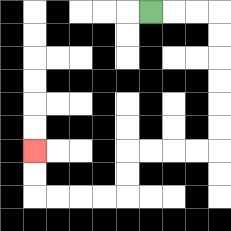{'start': '[6, 0]', 'end': '[1, 6]', 'path_directions': 'R,R,R,D,D,D,D,D,D,L,L,L,L,D,D,L,L,L,L,U,U', 'path_coordinates': '[[6, 0], [7, 0], [8, 0], [9, 0], [9, 1], [9, 2], [9, 3], [9, 4], [9, 5], [9, 6], [8, 6], [7, 6], [6, 6], [5, 6], [5, 7], [5, 8], [4, 8], [3, 8], [2, 8], [1, 8], [1, 7], [1, 6]]'}